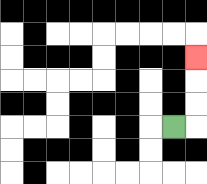{'start': '[7, 5]', 'end': '[8, 2]', 'path_directions': 'R,U,U,U', 'path_coordinates': '[[7, 5], [8, 5], [8, 4], [8, 3], [8, 2]]'}